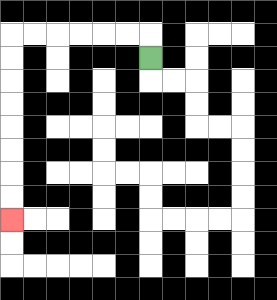{'start': '[6, 2]', 'end': '[0, 9]', 'path_directions': 'U,L,L,L,L,L,L,D,D,D,D,D,D,D,D', 'path_coordinates': '[[6, 2], [6, 1], [5, 1], [4, 1], [3, 1], [2, 1], [1, 1], [0, 1], [0, 2], [0, 3], [0, 4], [0, 5], [0, 6], [0, 7], [0, 8], [0, 9]]'}